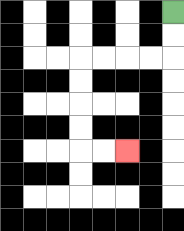{'start': '[7, 0]', 'end': '[5, 6]', 'path_directions': 'D,D,L,L,L,L,D,D,D,D,R,R', 'path_coordinates': '[[7, 0], [7, 1], [7, 2], [6, 2], [5, 2], [4, 2], [3, 2], [3, 3], [3, 4], [3, 5], [3, 6], [4, 6], [5, 6]]'}